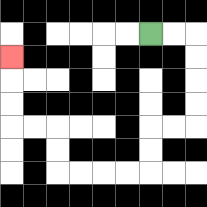{'start': '[6, 1]', 'end': '[0, 2]', 'path_directions': 'R,R,D,D,D,D,L,L,D,D,L,L,L,L,U,U,L,L,U,U,U', 'path_coordinates': '[[6, 1], [7, 1], [8, 1], [8, 2], [8, 3], [8, 4], [8, 5], [7, 5], [6, 5], [6, 6], [6, 7], [5, 7], [4, 7], [3, 7], [2, 7], [2, 6], [2, 5], [1, 5], [0, 5], [0, 4], [0, 3], [0, 2]]'}